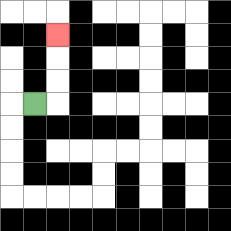{'start': '[1, 4]', 'end': '[2, 1]', 'path_directions': 'R,U,U,U', 'path_coordinates': '[[1, 4], [2, 4], [2, 3], [2, 2], [2, 1]]'}